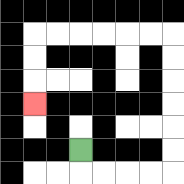{'start': '[3, 6]', 'end': '[1, 4]', 'path_directions': 'D,R,R,R,R,U,U,U,U,U,U,L,L,L,L,L,L,D,D,D', 'path_coordinates': '[[3, 6], [3, 7], [4, 7], [5, 7], [6, 7], [7, 7], [7, 6], [7, 5], [7, 4], [7, 3], [7, 2], [7, 1], [6, 1], [5, 1], [4, 1], [3, 1], [2, 1], [1, 1], [1, 2], [1, 3], [1, 4]]'}